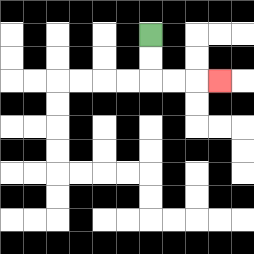{'start': '[6, 1]', 'end': '[9, 3]', 'path_directions': 'D,D,R,R,R', 'path_coordinates': '[[6, 1], [6, 2], [6, 3], [7, 3], [8, 3], [9, 3]]'}